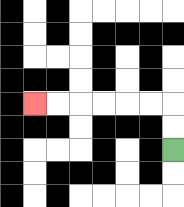{'start': '[7, 6]', 'end': '[1, 4]', 'path_directions': 'U,U,L,L,L,L,L,L', 'path_coordinates': '[[7, 6], [7, 5], [7, 4], [6, 4], [5, 4], [4, 4], [3, 4], [2, 4], [1, 4]]'}